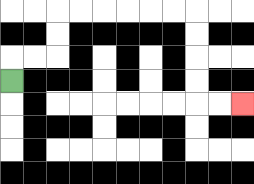{'start': '[0, 3]', 'end': '[10, 4]', 'path_directions': 'U,R,R,U,U,R,R,R,R,R,R,D,D,D,D,R,R', 'path_coordinates': '[[0, 3], [0, 2], [1, 2], [2, 2], [2, 1], [2, 0], [3, 0], [4, 0], [5, 0], [6, 0], [7, 0], [8, 0], [8, 1], [8, 2], [8, 3], [8, 4], [9, 4], [10, 4]]'}